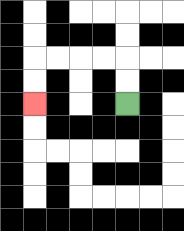{'start': '[5, 4]', 'end': '[1, 4]', 'path_directions': 'U,U,L,L,L,L,D,D', 'path_coordinates': '[[5, 4], [5, 3], [5, 2], [4, 2], [3, 2], [2, 2], [1, 2], [1, 3], [1, 4]]'}